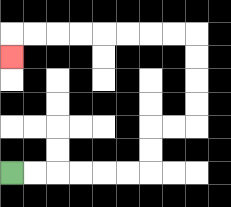{'start': '[0, 7]', 'end': '[0, 2]', 'path_directions': 'R,R,R,R,R,R,U,U,R,R,U,U,U,U,L,L,L,L,L,L,L,L,D', 'path_coordinates': '[[0, 7], [1, 7], [2, 7], [3, 7], [4, 7], [5, 7], [6, 7], [6, 6], [6, 5], [7, 5], [8, 5], [8, 4], [8, 3], [8, 2], [8, 1], [7, 1], [6, 1], [5, 1], [4, 1], [3, 1], [2, 1], [1, 1], [0, 1], [0, 2]]'}